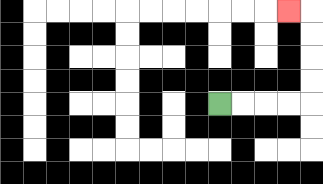{'start': '[9, 4]', 'end': '[12, 0]', 'path_directions': 'R,R,R,R,U,U,U,U,L', 'path_coordinates': '[[9, 4], [10, 4], [11, 4], [12, 4], [13, 4], [13, 3], [13, 2], [13, 1], [13, 0], [12, 0]]'}